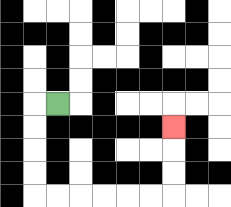{'start': '[2, 4]', 'end': '[7, 5]', 'path_directions': 'L,D,D,D,D,R,R,R,R,R,R,U,U,U', 'path_coordinates': '[[2, 4], [1, 4], [1, 5], [1, 6], [1, 7], [1, 8], [2, 8], [3, 8], [4, 8], [5, 8], [6, 8], [7, 8], [7, 7], [7, 6], [7, 5]]'}